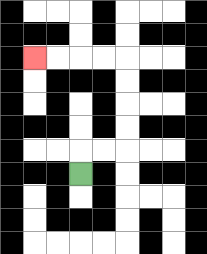{'start': '[3, 7]', 'end': '[1, 2]', 'path_directions': 'U,R,R,U,U,U,U,L,L,L,L', 'path_coordinates': '[[3, 7], [3, 6], [4, 6], [5, 6], [5, 5], [5, 4], [5, 3], [5, 2], [4, 2], [3, 2], [2, 2], [1, 2]]'}